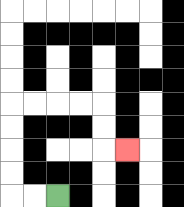{'start': '[2, 8]', 'end': '[5, 6]', 'path_directions': 'L,L,U,U,U,U,R,R,R,R,D,D,R', 'path_coordinates': '[[2, 8], [1, 8], [0, 8], [0, 7], [0, 6], [0, 5], [0, 4], [1, 4], [2, 4], [3, 4], [4, 4], [4, 5], [4, 6], [5, 6]]'}